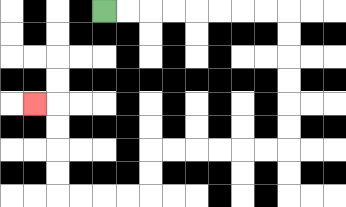{'start': '[4, 0]', 'end': '[1, 4]', 'path_directions': 'R,R,R,R,R,R,R,R,D,D,D,D,D,D,L,L,L,L,L,L,D,D,L,L,L,L,U,U,U,U,L', 'path_coordinates': '[[4, 0], [5, 0], [6, 0], [7, 0], [8, 0], [9, 0], [10, 0], [11, 0], [12, 0], [12, 1], [12, 2], [12, 3], [12, 4], [12, 5], [12, 6], [11, 6], [10, 6], [9, 6], [8, 6], [7, 6], [6, 6], [6, 7], [6, 8], [5, 8], [4, 8], [3, 8], [2, 8], [2, 7], [2, 6], [2, 5], [2, 4], [1, 4]]'}